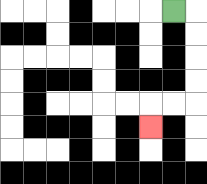{'start': '[7, 0]', 'end': '[6, 5]', 'path_directions': 'R,D,D,D,D,L,L,D', 'path_coordinates': '[[7, 0], [8, 0], [8, 1], [8, 2], [8, 3], [8, 4], [7, 4], [6, 4], [6, 5]]'}